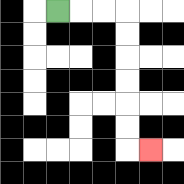{'start': '[2, 0]', 'end': '[6, 6]', 'path_directions': 'R,R,R,D,D,D,D,D,D,R', 'path_coordinates': '[[2, 0], [3, 0], [4, 0], [5, 0], [5, 1], [5, 2], [5, 3], [5, 4], [5, 5], [5, 6], [6, 6]]'}